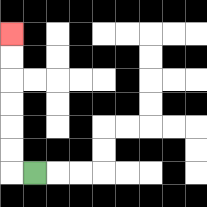{'start': '[1, 7]', 'end': '[0, 1]', 'path_directions': 'L,U,U,U,U,U,U', 'path_coordinates': '[[1, 7], [0, 7], [0, 6], [0, 5], [0, 4], [0, 3], [0, 2], [0, 1]]'}